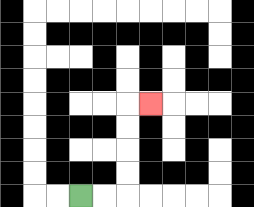{'start': '[3, 8]', 'end': '[6, 4]', 'path_directions': 'R,R,U,U,U,U,R', 'path_coordinates': '[[3, 8], [4, 8], [5, 8], [5, 7], [5, 6], [5, 5], [5, 4], [6, 4]]'}